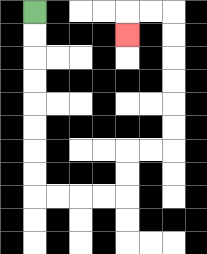{'start': '[1, 0]', 'end': '[5, 1]', 'path_directions': 'D,D,D,D,D,D,D,D,R,R,R,R,U,U,R,R,U,U,U,U,U,U,L,L,D', 'path_coordinates': '[[1, 0], [1, 1], [1, 2], [1, 3], [1, 4], [1, 5], [1, 6], [1, 7], [1, 8], [2, 8], [3, 8], [4, 8], [5, 8], [5, 7], [5, 6], [6, 6], [7, 6], [7, 5], [7, 4], [7, 3], [7, 2], [7, 1], [7, 0], [6, 0], [5, 0], [5, 1]]'}